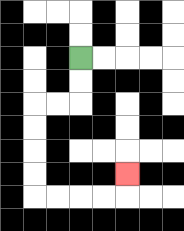{'start': '[3, 2]', 'end': '[5, 7]', 'path_directions': 'D,D,L,L,D,D,D,D,R,R,R,R,U', 'path_coordinates': '[[3, 2], [3, 3], [3, 4], [2, 4], [1, 4], [1, 5], [1, 6], [1, 7], [1, 8], [2, 8], [3, 8], [4, 8], [5, 8], [5, 7]]'}